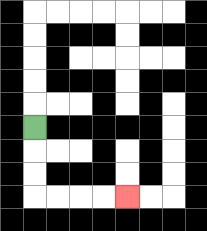{'start': '[1, 5]', 'end': '[5, 8]', 'path_directions': 'D,D,D,R,R,R,R', 'path_coordinates': '[[1, 5], [1, 6], [1, 7], [1, 8], [2, 8], [3, 8], [4, 8], [5, 8]]'}